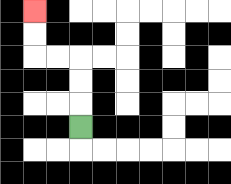{'start': '[3, 5]', 'end': '[1, 0]', 'path_directions': 'U,U,U,L,L,U,U', 'path_coordinates': '[[3, 5], [3, 4], [3, 3], [3, 2], [2, 2], [1, 2], [1, 1], [1, 0]]'}